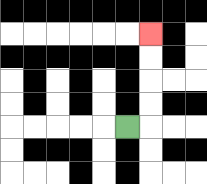{'start': '[5, 5]', 'end': '[6, 1]', 'path_directions': 'R,U,U,U,U', 'path_coordinates': '[[5, 5], [6, 5], [6, 4], [6, 3], [6, 2], [6, 1]]'}